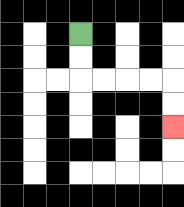{'start': '[3, 1]', 'end': '[7, 5]', 'path_directions': 'D,D,R,R,R,R,D,D', 'path_coordinates': '[[3, 1], [3, 2], [3, 3], [4, 3], [5, 3], [6, 3], [7, 3], [7, 4], [7, 5]]'}